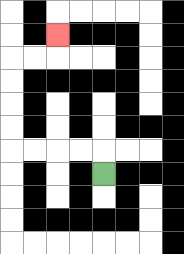{'start': '[4, 7]', 'end': '[2, 1]', 'path_directions': 'U,L,L,L,L,U,U,U,U,R,R,U', 'path_coordinates': '[[4, 7], [4, 6], [3, 6], [2, 6], [1, 6], [0, 6], [0, 5], [0, 4], [0, 3], [0, 2], [1, 2], [2, 2], [2, 1]]'}